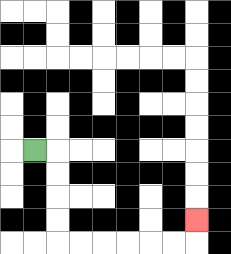{'start': '[1, 6]', 'end': '[8, 9]', 'path_directions': 'R,D,D,D,D,R,R,R,R,R,R,U', 'path_coordinates': '[[1, 6], [2, 6], [2, 7], [2, 8], [2, 9], [2, 10], [3, 10], [4, 10], [5, 10], [6, 10], [7, 10], [8, 10], [8, 9]]'}